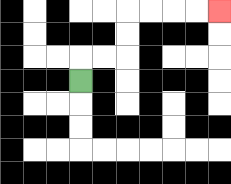{'start': '[3, 3]', 'end': '[9, 0]', 'path_directions': 'U,R,R,U,U,R,R,R,R', 'path_coordinates': '[[3, 3], [3, 2], [4, 2], [5, 2], [5, 1], [5, 0], [6, 0], [7, 0], [8, 0], [9, 0]]'}